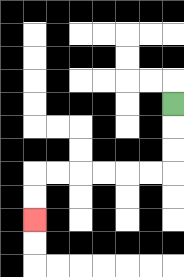{'start': '[7, 4]', 'end': '[1, 9]', 'path_directions': 'D,D,D,L,L,L,L,L,L,D,D', 'path_coordinates': '[[7, 4], [7, 5], [7, 6], [7, 7], [6, 7], [5, 7], [4, 7], [3, 7], [2, 7], [1, 7], [1, 8], [1, 9]]'}